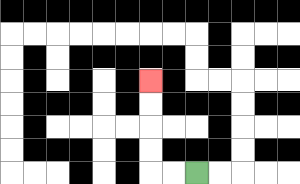{'start': '[8, 7]', 'end': '[6, 3]', 'path_directions': 'L,L,U,U,U,U', 'path_coordinates': '[[8, 7], [7, 7], [6, 7], [6, 6], [6, 5], [6, 4], [6, 3]]'}